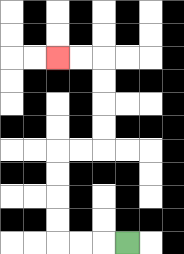{'start': '[5, 10]', 'end': '[2, 2]', 'path_directions': 'L,L,L,U,U,U,U,R,R,U,U,U,U,L,L', 'path_coordinates': '[[5, 10], [4, 10], [3, 10], [2, 10], [2, 9], [2, 8], [2, 7], [2, 6], [3, 6], [4, 6], [4, 5], [4, 4], [4, 3], [4, 2], [3, 2], [2, 2]]'}